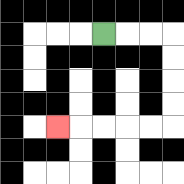{'start': '[4, 1]', 'end': '[2, 5]', 'path_directions': 'R,R,R,D,D,D,D,L,L,L,L,L', 'path_coordinates': '[[4, 1], [5, 1], [6, 1], [7, 1], [7, 2], [7, 3], [7, 4], [7, 5], [6, 5], [5, 5], [4, 5], [3, 5], [2, 5]]'}